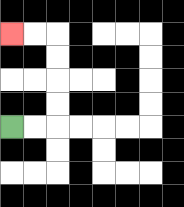{'start': '[0, 5]', 'end': '[0, 1]', 'path_directions': 'R,R,U,U,U,U,L,L', 'path_coordinates': '[[0, 5], [1, 5], [2, 5], [2, 4], [2, 3], [2, 2], [2, 1], [1, 1], [0, 1]]'}